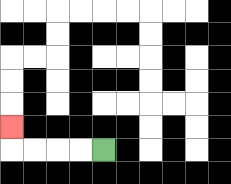{'start': '[4, 6]', 'end': '[0, 5]', 'path_directions': 'L,L,L,L,U', 'path_coordinates': '[[4, 6], [3, 6], [2, 6], [1, 6], [0, 6], [0, 5]]'}